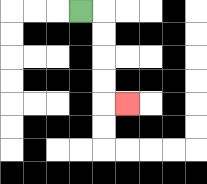{'start': '[3, 0]', 'end': '[5, 4]', 'path_directions': 'R,D,D,D,D,R', 'path_coordinates': '[[3, 0], [4, 0], [4, 1], [4, 2], [4, 3], [4, 4], [5, 4]]'}